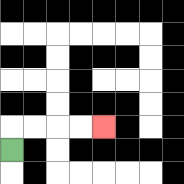{'start': '[0, 6]', 'end': '[4, 5]', 'path_directions': 'U,R,R,R,R', 'path_coordinates': '[[0, 6], [0, 5], [1, 5], [2, 5], [3, 5], [4, 5]]'}